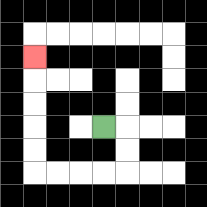{'start': '[4, 5]', 'end': '[1, 2]', 'path_directions': 'R,D,D,L,L,L,L,U,U,U,U,U', 'path_coordinates': '[[4, 5], [5, 5], [5, 6], [5, 7], [4, 7], [3, 7], [2, 7], [1, 7], [1, 6], [1, 5], [1, 4], [1, 3], [1, 2]]'}